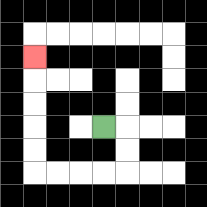{'start': '[4, 5]', 'end': '[1, 2]', 'path_directions': 'R,D,D,L,L,L,L,U,U,U,U,U', 'path_coordinates': '[[4, 5], [5, 5], [5, 6], [5, 7], [4, 7], [3, 7], [2, 7], [1, 7], [1, 6], [1, 5], [1, 4], [1, 3], [1, 2]]'}